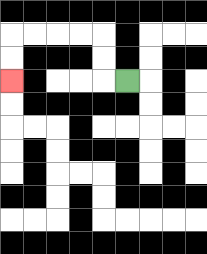{'start': '[5, 3]', 'end': '[0, 3]', 'path_directions': 'L,U,U,L,L,L,L,D,D', 'path_coordinates': '[[5, 3], [4, 3], [4, 2], [4, 1], [3, 1], [2, 1], [1, 1], [0, 1], [0, 2], [0, 3]]'}